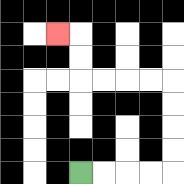{'start': '[3, 7]', 'end': '[2, 1]', 'path_directions': 'R,R,R,R,U,U,U,U,L,L,L,L,U,U,L', 'path_coordinates': '[[3, 7], [4, 7], [5, 7], [6, 7], [7, 7], [7, 6], [7, 5], [7, 4], [7, 3], [6, 3], [5, 3], [4, 3], [3, 3], [3, 2], [3, 1], [2, 1]]'}